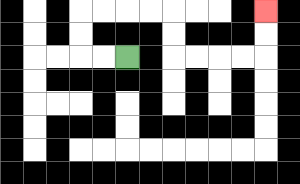{'start': '[5, 2]', 'end': '[11, 0]', 'path_directions': 'L,L,U,U,R,R,R,R,D,D,R,R,R,R,U,U', 'path_coordinates': '[[5, 2], [4, 2], [3, 2], [3, 1], [3, 0], [4, 0], [5, 0], [6, 0], [7, 0], [7, 1], [7, 2], [8, 2], [9, 2], [10, 2], [11, 2], [11, 1], [11, 0]]'}